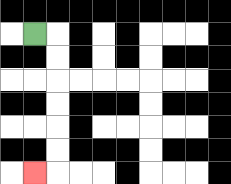{'start': '[1, 1]', 'end': '[1, 7]', 'path_directions': 'R,D,D,D,D,D,D,L', 'path_coordinates': '[[1, 1], [2, 1], [2, 2], [2, 3], [2, 4], [2, 5], [2, 6], [2, 7], [1, 7]]'}